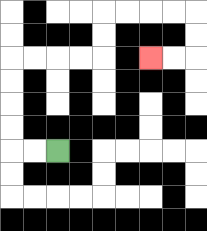{'start': '[2, 6]', 'end': '[6, 2]', 'path_directions': 'L,L,U,U,U,U,R,R,R,R,U,U,R,R,R,R,D,D,L,L', 'path_coordinates': '[[2, 6], [1, 6], [0, 6], [0, 5], [0, 4], [0, 3], [0, 2], [1, 2], [2, 2], [3, 2], [4, 2], [4, 1], [4, 0], [5, 0], [6, 0], [7, 0], [8, 0], [8, 1], [8, 2], [7, 2], [6, 2]]'}